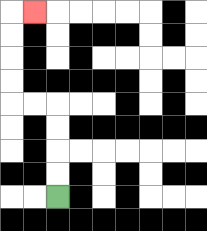{'start': '[2, 8]', 'end': '[1, 0]', 'path_directions': 'U,U,U,U,L,L,U,U,U,U,R', 'path_coordinates': '[[2, 8], [2, 7], [2, 6], [2, 5], [2, 4], [1, 4], [0, 4], [0, 3], [0, 2], [0, 1], [0, 0], [1, 0]]'}